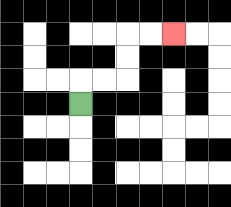{'start': '[3, 4]', 'end': '[7, 1]', 'path_directions': 'U,R,R,U,U,R,R', 'path_coordinates': '[[3, 4], [3, 3], [4, 3], [5, 3], [5, 2], [5, 1], [6, 1], [7, 1]]'}